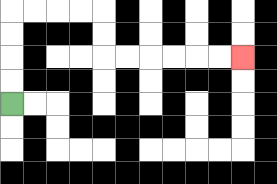{'start': '[0, 4]', 'end': '[10, 2]', 'path_directions': 'U,U,U,U,R,R,R,R,D,D,R,R,R,R,R,R', 'path_coordinates': '[[0, 4], [0, 3], [0, 2], [0, 1], [0, 0], [1, 0], [2, 0], [3, 0], [4, 0], [4, 1], [4, 2], [5, 2], [6, 2], [7, 2], [8, 2], [9, 2], [10, 2]]'}